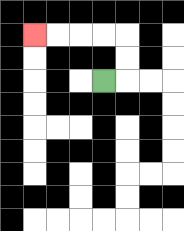{'start': '[4, 3]', 'end': '[1, 1]', 'path_directions': 'R,U,U,L,L,L,L', 'path_coordinates': '[[4, 3], [5, 3], [5, 2], [5, 1], [4, 1], [3, 1], [2, 1], [1, 1]]'}